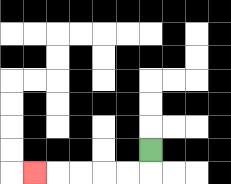{'start': '[6, 6]', 'end': '[1, 7]', 'path_directions': 'D,L,L,L,L,L', 'path_coordinates': '[[6, 6], [6, 7], [5, 7], [4, 7], [3, 7], [2, 7], [1, 7]]'}